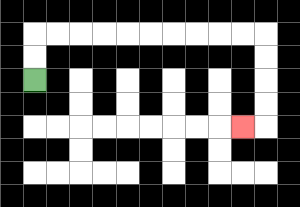{'start': '[1, 3]', 'end': '[10, 5]', 'path_directions': 'U,U,R,R,R,R,R,R,R,R,R,R,D,D,D,D,L', 'path_coordinates': '[[1, 3], [1, 2], [1, 1], [2, 1], [3, 1], [4, 1], [5, 1], [6, 1], [7, 1], [8, 1], [9, 1], [10, 1], [11, 1], [11, 2], [11, 3], [11, 4], [11, 5], [10, 5]]'}